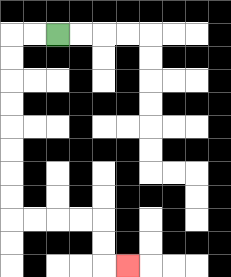{'start': '[2, 1]', 'end': '[5, 11]', 'path_directions': 'L,L,D,D,D,D,D,D,D,D,R,R,R,R,D,D,R', 'path_coordinates': '[[2, 1], [1, 1], [0, 1], [0, 2], [0, 3], [0, 4], [0, 5], [0, 6], [0, 7], [0, 8], [0, 9], [1, 9], [2, 9], [3, 9], [4, 9], [4, 10], [4, 11], [5, 11]]'}